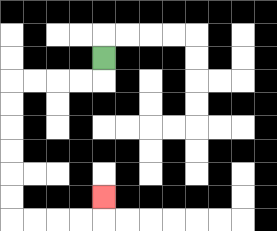{'start': '[4, 2]', 'end': '[4, 8]', 'path_directions': 'D,L,L,L,L,D,D,D,D,D,D,R,R,R,R,U', 'path_coordinates': '[[4, 2], [4, 3], [3, 3], [2, 3], [1, 3], [0, 3], [0, 4], [0, 5], [0, 6], [0, 7], [0, 8], [0, 9], [1, 9], [2, 9], [3, 9], [4, 9], [4, 8]]'}